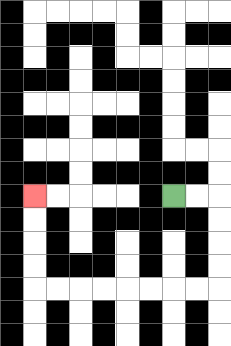{'start': '[7, 8]', 'end': '[1, 8]', 'path_directions': 'R,R,D,D,D,D,L,L,L,L,L,L,L,L,U,U,U,U', 'path_coordinates': '[[7, 8], [8, 8], [9, 8], [9, 9], [9, 10], [9, 11], [9, 12], [8, 12], [7, 12], [6, 12], [5, 12], [4, 12], [3, 12], [2, 12], [1, 12], [1, 11], [1, 10], [1, 9], [1, 8]]'}